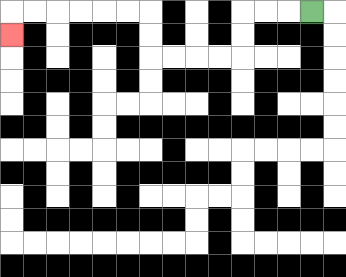{'start': '[13, 0]', 'end': '[0, 1]', 'path_directions': 'L,L,L,D,D,L,L,L,L,U,U,L,L,L,L,L,L,D', 'path_coordinates': '[[13, 0], [12, 0], [11, 0], [10, 0], [10, 1], [10, 2], [9, 2], [8, 2], [7, 2], [6, 2], [6, 1], [6, 0], [5, 0], [4, 0], [3, 0], [2, 0], [1, 0], [0, 0], [0, 1]]'}